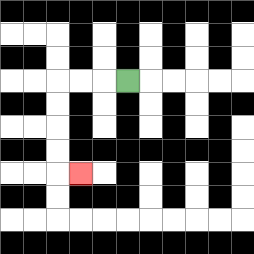{'start': '[5, 3]', 'end': '[3, 7]', 'path_directions': 'L,L,L,D,D,D,D,R', 'path_coordinates': '[[5, 3], [4, 3], [3, 3], [2, 3], [2, 4], [2, 5], [2, 6], [2, 7], [3, 7]]'}